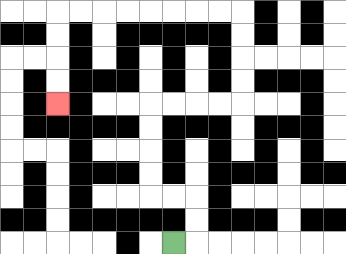{'start': '[7, 10]', 'end': '[2, 4]', 'path_directions': 'R,U,U,L,L,U,U,U,U,R,R,R,R,U,U,U,U,L,L,L,L,L,L,L,L,D,D,D,D', 'path_coordinates': '[[7, 10], [8, 10], [8, 9], [8, 8], [7, 8], [6, 8], [6, 7], [6, 6], [6, 5], [6, 4], [7, 4], [8, 4], [9, 4], [10, 4], [10, 3], [10, 2], [10, 1], [10, 0], [9, 0], [8, 0], [7, 0], [6, 0], [5, 0], [4, 0], [3, 0], [2, 0], [2, 1], [2, 2], [2, 3], [2, 4]]'}